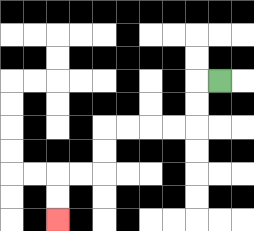{'start': '[9, 3]', 'end': '[2, 9]', 'path_directions': 'L,D,D,L,L,L,L,D,D,L,L,D,D', 'path_coordinates': '[[9, 3], [8, 3], [8, 4], [8, 5], [7, 5], [6, 5], [5, 5], [4, 5], [4, 6], [4, 7], [3, 7], [2, 7], [2, 8], [2, 9]]'}